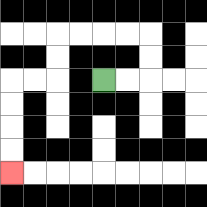{'start': '[4, 3]', 'end': '[0, 7]', 'path_directions': 'R,R,U,U,L,L,L,L,D,D,L,L,D,D,D,D', 'path_coordinates': '[[4, 3], [5, 3], [6, 3], [6, 2], [6, 1], [5, 1], [4, 1], [3, 1], [2, 1], [2, 2], [2, 3], [1, 3], [0, 3], [0, 4], [0, 5], [0, 6], [0, 7]]'}